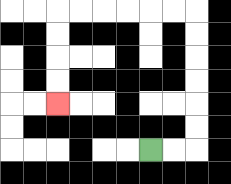{'start': '[6, 6]', 'end': '[2, 4]', 'path_directions': 'R,R,U,U,U,U,U,U,L,L,L,L,L,L,D,D,D,D', 'path_coordinates': '[[6, 6], [7, 6], [8, 6], [8, 5], [8, 4], [8, 3], [8, 2], [8, 1], [8, 0], [7, 0], [6, 0], [5, 0], [4, 0], [3, 0], [2, 0], [2, 1], [2, 2], [2, 3], [2, 4]]'}